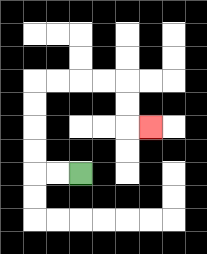{'start': '[3, 7]', 'end': '[6, 5]', 'path_directions': 'L,L,U,U,U,U,R,R,R,R,D,D,R', 'path_coordinates': '[[3, 7], [2, 7], [1, 7], [1, 6], [1, 5], [1, 4], [1, 3], [2, 3], [3, 3], [4, 3], [5, 3], [5, 4], [5, 5], [6, 5]]'}